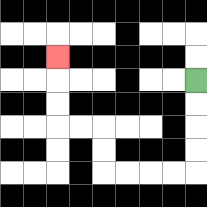{'start': '[8, 3]', 'end': '[2, 2]', 'path_directions': 'D,D,D,D,L,L,L,L,U,U,L,L,U,U,U', 'path_coordinates': '[[8, 3], [8, 4], [8, 5], [8, 6], [8, 7], [7, 7], [6, 7], [5, 7], [4, 7], [4, 6], [4, 5], [3, 5], [2, 5], [2, 4], [2, 3], [2, 2]]'}